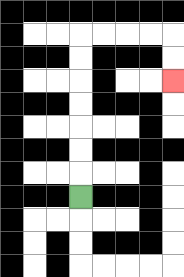{'start': '[3, 8]', 'end': '[7, 3]', 'path_directions': 'U,U,U,U,U,U,U,R,R,R,R,D,D', 'path_coordinates': '[[3, 8], [3, 7], [3, 6], [3, 5], [3, 4], [3, 3], [3, 2], [3, 1], [4, 1], [5, 1], [6, 1], [7, 1], [7, 2], [7, 3]]'}